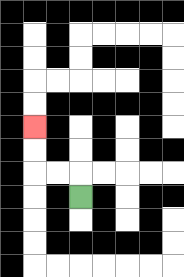{'start': '[3, 8]', 'end': '[1, 5]', 'path_directions': 'U,L,L,U,U', 'path_coordinates': '[[3, 8], [3, 7], [2, 7], [1, 7], [1, 6], [1, 5]]'}